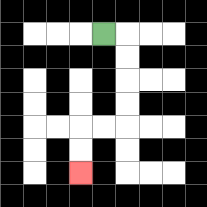{'start': '[4, 1]', 'end': '[3, 7]', 'path_directions': 'R,D,D,D,D,L,L,D,D', 'path_coordinates': '[[4, 1], [5, 1], [5, 2], [5, 3], [5, 4], [5, 5], [4, 5], [3, 5], [3, 6], [3, 7]]'}